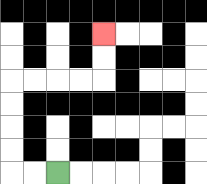{'start': '[2, 7]', 'end': '[4, 1]', 'path_directions': 'L,L,U,U,U,U,R,R,R,R,U,U', 'path_coordinates': '[[2, 7], [1, 7], [0, 7], [0, 6], [0, 5], [0, 4], [0, 3], [1, 3], [2, 3], [3, 3], [4, 3], [4, 2], [4, 1]]'}